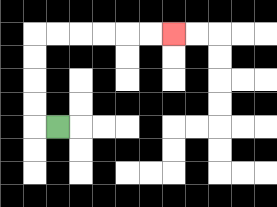{'start': '[2, 5]', 'end': '[7, 1]', 'path_directions': 'L,U,U,U,U,R,R,R,R,R,R', 'path_coordinates': '[[2, 5], [1, 5], [1, 4], [1, 3], [1, 2], [1, 1], [2, 1], [3, 1], [4, 1], [5, 1], [6, 1], [7, 1]]'}